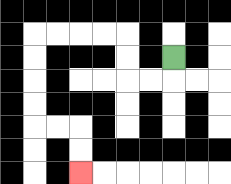{'start': '[7, 2]', 'end': '[3, 7]', 'path_directions': 'D,L,L,U,U,L,L,L,L,D,D,D,D,R,R,D,D', 'path_coordinates': '[[7, 2], [7, 3], [6, 3], [5, 3], [5, 2], [5, 1], [4, 1], [3, 1], [2, 1], [1, 1], [1, 2], [1, 3], [1, 4], [1, 5], [2, 5], [3, 5], [3, 6], [3, 7]]'}